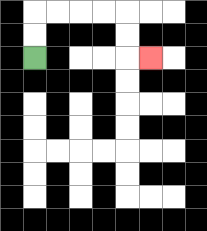{'start': '[1, 2]', 'end': '[6, 2]', 'path_directions': 'U,U,R,R,R,R,D,D,R', 'path_coordinates': '[[1, 2], [1, 1], [1, 0], [2, 0], [3, 0], [4, 0], [5, 0], [5, 1], [5, 2], [6, 2]]'}